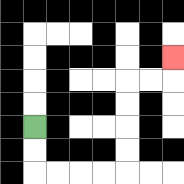{'start': '[1, 5]', 'end': '[7, 2]', 'path_directions': 'D,D,R,R,R,R,U,U,U,U,R,R,U', 'path_coordinates': '[[1, 5], [1, 6], [1, 7], [2, 7], [3, 7], [4, 7], [5, 7], [5, 6], [5, 5], [5, 4], [5, 3], [6, 3], [7, 3], [7, 2]]'}